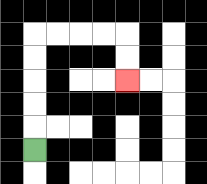{'start': '[1, 6]', 'end': '[5, 3]', 'path_directions': 'U,U,U,U,U,R,R,R,R,D,D', 'path_coordinates': '[[1, 6], [1, 5], [1, 4], [1, 3], [1, 2], [1, 1], [2, 1], [3, 1], [4, 1], [5, 1], [5, 2], [5, 3]]'}